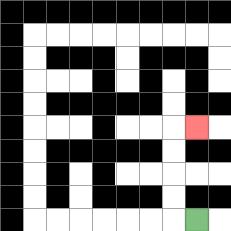{'start': '[8, 9]', 'end': '[8, 5]', 'path_directions': 'L,U,U,U,U,R', 'path_coordinates': '[[8, 9], [7, 9], [7, 8], [7, 7], [7, 6], [7, 5], [8, 5]]'}